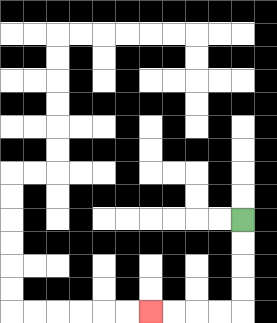{'start': '[10, 9]', 'end': '[6, 13]', 'path_directions': 'D,D,D,D,L,L,L,L', 'path_coordinates': '[[10, 9], [10, 10], [10, 11], [10, 12], [10, 13], [9, 13], [8, 13], [7, 13], [6, 13]]'}